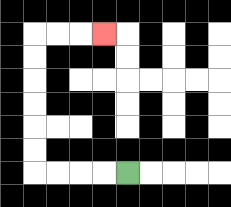{'start': '[5, 7]', 'end': '[4, 1]', 'path_directions': 'L,L,L,L,U,U,U,U,U,U,R,R,R', 'path_coordinates': '[[5, 7], [4, 7], [3, 7], [2, 7], [1, 7], [1, 6], [1, 5], [1, 4], [1, 3], [1, 2], [1, 1], [2, 1], [3, 1], [4, 1]]'}